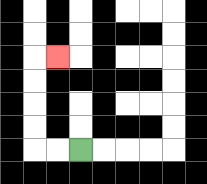{'start': '[3, 6]', 'end': '[2, 2]', 'path_directions': 'L,L,U,U,U,U,R', 'path_coordinates': '[[3, 6], [2, 6], [1, 6], [1, 5], [1, 4], [1, 3], [1, 2], [2, 2]]'}